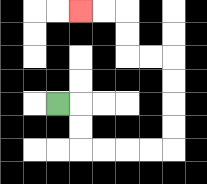{'start': '[2, 4]', 'end': '[3, 0]', 'path_directions': 'R,D,D,R,R,R,R,U,U,U,U,L,L,U,U,L,L', 'path_coordinates': '[[2, 4], [3, 4], [3, 5], [3, 6], [4, 6], [5, 6], [6, 6], [7, 6], [7, 5], [7, 4], [7, 3], [7, 2], [6, 2], [5, 2], [5, 1], [5, 0], [4, 0], [3, 0]]'}